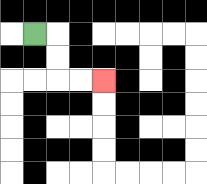{'start': '[1, 1]', 'end': '[4, 3]', 'path_directions': 'R,D,D,R,R', 'path_coordinates': '[[1, 1], [2, 1], [2, 2], [2, 3], [3, 3], [4, 3]]'}